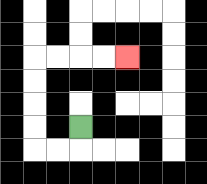{'start': '[3, 5]', 'end': '[5, 2]', 'path_directions': 'D,L,L,U,U,U,U,R,R,R,R', 'path_coordinates': '[[3, 5], [3, 6], [2, 6], [1, 6], [1, 5], [1, 4], [1, 3], [1, 2], [2, 2], [3, 2], [4, 2], [5, 2]]'}